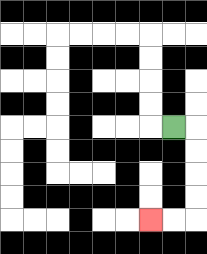{'start': '[7, 5]', 'end': '[6, 9]', 'path_directions': 'R,D,D,D,D,L,L', 'path_coordinates': '[[7, 5], [8, 5], [8, 6], [8, 7], [8, 8], [8, 9], [7, 9], [6, 9]]'}